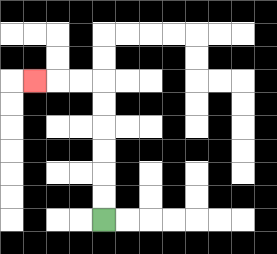{'start': '[4, 9]', 'end': '[1, 3]', 'path_directions': 'U,U,U,U,U,U,L,L,L', 'path_coordinates': '[[4, 9], [4, 8], [4, 7], [4, 6], [4, 5], [4, 4], [4, 3], [3, 3], [2, 3], [1, 3]]'}